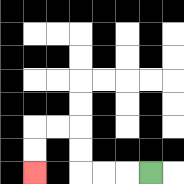{'start': '[6, 7]', 'end': '[1, 7]', 'path_directions': 'L,L,L,U,U,L,L,D,D', 'path_coordinates': '[[6, 7], [5, 7], [4, 7], [3, 7], [3, 6], [3, 5], [2, 5], [1, 5], [1, 6], [1, 7]]'}